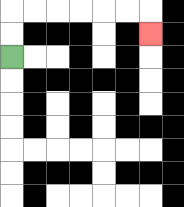{'start': '[0, 2]', 'end': '[6, 1]', 'path_directions': 'U,U,R,R,R,R,R,R,D', 'path_coordinates': '[[0, 2], [0, 1], [0, 0], [1, 0], [2, 0], [3, 0], [4, 0], [5, 0], [6, 0], [6, 1]]'}